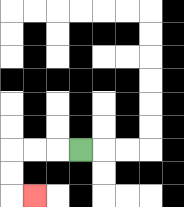{'start': '[3, 6]', 'end': '[1, 8]', 'path_directions': 'L,L,L,D,D,R', 'path_coordinates': '[[3, 6], [2, 6], [1, 6], [0, 6], [0, 7], [0, 8], [1, 8]]'}